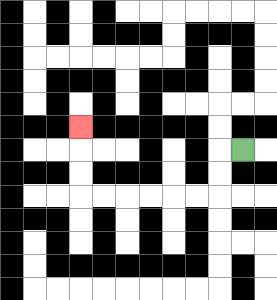{'start': '[10, 6]', 'end': '[3, 5]', 'path_directions': 'L,D,D,L,L,L,L,L,L,U,U,U', 'path_coordinates': '[[10, 6], [9, 6], [9, 7], [9, 8], [8, 8], [7, 8], [6, 8], [5, 8], [4, 8], [3, 8], [3, 7], [3, 6], [3, 5]]'}